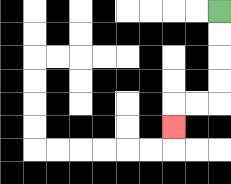{'start': '[9, 0]', 'end': '[7, 5]', 'path_directions': 'D,D,D,D,L,L,D', 'path_coordinates': '[[9, 0], [9, 1], [9, 2], [9, 3], [9, 4], [8, 4], [7, 4], [7, 5]]'}